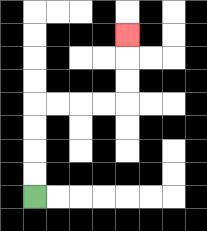{'start': '[1, 8]', 'end': '[5, 1]', 'path_directions': 'U,U,U,U,R,R,R,R,U,U,U', 'path_coordinates': '[[1, 8], [1, 7], [1, 6], [1, 5], [1, 4], [2, 4], [3, 4], [4, 4], [5, 4], [5, 3], [5, 2], [5, 1]]'}